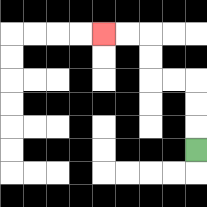{'start': '[8, 6]', 'end': '[4, 1]', 'path_directions': 'U,U,U,L,L,U,U,L,L', 'path_coordinates': '[[8, 6], [8, 5], [8, 4], [8, 3], [7, 3], [6, 3], [6, 2], [6, 1], [5, 1], [4, 1]]'}